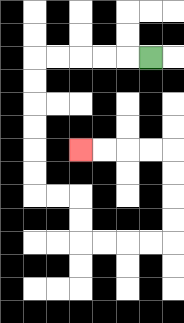{'start': '[6, 2]', 'end': '[3, 6]', 'path_directions': 'L,L,L,L,L,D,D,D,D,D,D,R,R,D,D,R,R,R,R,U,U,U,U,L,L,L,L', 'path_coordinates': '[[6, 2], [5, 2], [4, 2], [3, 2], [2, 2], [1, 2], [1, 3], [1, 4], [1, 5], [1, 6], [1, 7], [1, 8], [2, 8], [3, 8], [3, 9], [3, 10], [4, 10], [5, 10], [6, 10], [7, 10], [7, 9], [7, 8], [7, 7], [7, 6], [6, 6], [5, 6], [4, 6], [3, 6]]'}